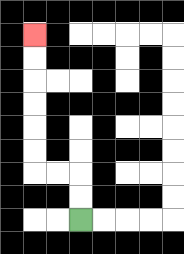{'start': '[3, 9]', 'end': '[1, 1]', 'path_directions': 'U,U,L,L,U,U,U,U,U,U', 'path_coordinates': '[[3, 9], [3, 8], [3, 7], [2, 7], [1, 7], [1, 6], [1, 5], [1, 4], [1, 3], [1, 2], [1, 1]]'}